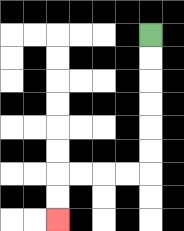{'start': '[6, 1]', 'end': '[2, 9]', 'path_directions': 'D,D,D,D,D,D,L,L,L,L,D,D', 'path_coordinates': '[[6, 1], [6, 2], [6, 3], [6, 4], [6, 5], [6, 6], [6, 7], [5, 7], [4, 7], [3, 7], [2, 7], [2, 8], [2, 9]]'}